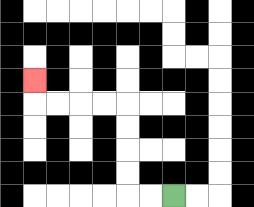{'start': '[7, 8]', 'end': '[1, 3]', 'path_directions': 'L,L,U,U,U,U,L,L,L,L,U', 'path_coordinates': '[[7, 8], [6, 8], [5, 8], [5, 7], [5, 6], [5, 5], [5, 4], [4, 4], [3, 4], [2, 4], [1, 4], [1, 3]]'}